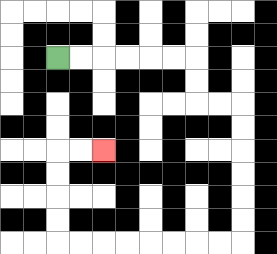{'start': '[2, 2]', 'end': '[4, 6]', 'path_directions': 'R,R,R,R,R,R,D,D,R,R,D,D,D,D,D,D,L,L,L,L,L,L,L,L,U,U,U,U,R,R', 'path_coordinates': '[[2, 2], [3, 2], [4, 2], [5, 2], [6, 2], [7, 2], [8, 2], [8, 3], [8, 4], [9, 4], [10, 4], [10, 5], [10, 6], [10, 7], [10, 8], [10, 9], [10, 10], [9, 10], [8, 10], [7, 10], [6, 10], [5, 10], [4, 10], [3, 10], [2, 10], [2, 9], [2, 8], [2, 7], [2, 6], [3, 6], [4, 6]]'}